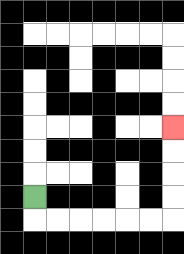{'start': '[1, 8]', 'end': '[7, 5]', 'path_directions': 'D,R,R,R,R,R,R,U,U,U,U', 'path_coordinates': '[[1, 8], [1, 9], [2, 9], [3, 9], [4, 9], [5, 9], [6, 9], [7, 9], [7, 8], [7, 7], [7, 6], [7, 5]]'}